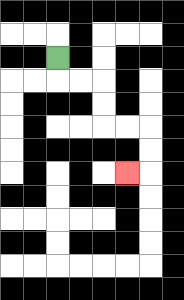{'start': '[2, 2]', 'end': '[5, 7]', 'path_directions': 'D,R,R,D,D,R,R,D,D,L', 'path_coordinates': '[[2, 2], [2, 3], [3, 3], [4, 3], [4, 4], [4, 5], [5, 5], [6, 5], [6, 6], [6, 7], [5, 7]]'}